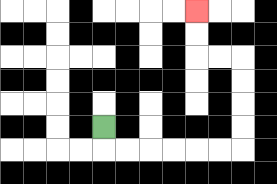{'start': '[4, 5]', 'end': '[8, 0]', 'path_directions': 'D,R,R,R,R,R,R,U,U,U,U,L,L,U,U', 'path_coordinates': '[[4, 5], [4, 6], [5, 6], [6, 6], [7, 6], [8, 6], [9, 6], [10, 6], [10, 5], [10, 4], [10, 3], [10, 2], [9, 2], [8, 2], [8, 1], [8, 0]]'}